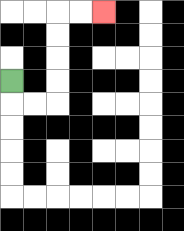{'start': '[0, 3]', 'end': '[4, 0]', 'path_directions': 'D,R,R,U,U,U,U,R,R', 'path_coordinates': '[[0, 3], [0, 4], [1, 4], [2, 4], [2, 3], [2, 2], [2, 1], [2, 0], [3, 0], [4, 0]]'}